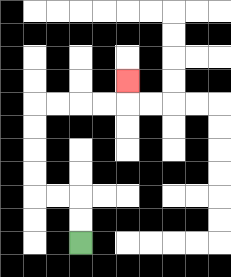{'start': '[3, 10]', 'end': '[5, 3]', 'path_directions': 'U,U,L,L,U,U,U,U,R,R,R,R,U', 'path_coordinates': '[[3, 10], [3, 9], [3, 8], [2, 8], [1, 8], [1, 7], [1, 6], [1, 5], [1, 4], [2, 4], [3, 4], [4, 4], [5, 4], [5, 3]]'}